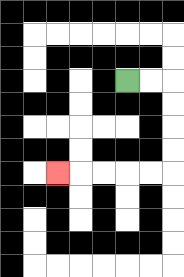{'start': '[5, 3]', 'end': '[2, 7]', 'path_directions': 'R,R,D,D,D,D,L,L,L,L,L', 'path_coordinates': '[[5, 3], [6, 3], [7, 3], [7, 4], [7, 5], [7, 6], [7, 7], [6, 7], [5, 7], [4, 7], [3, 7], [2, 7]]'}